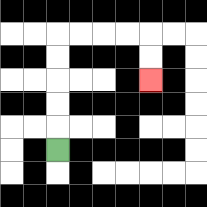{'start': '[2, 6]', 'end': '[6, 3]', 'path_directions': 'U,U,U,U,U,R,R,R,R,D,D', 'path_coordinates': '[[2, 6], [2, 5], [2, 4], [2, 3], [2, 2], [2, 1], [3, 1], [4, 1], [5, 1], [6, 1], [6, 2], [6, 3]]'}